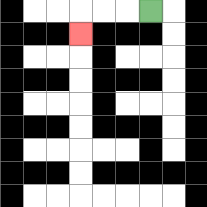{'start': '[6, 0]', 'end': '[3, 1]', 'path_directions': 'L,L,L,D', 'path_coordinates': '[[6, 0], [5, 0], [4, 0], [3, 0], [3, 1]]'}